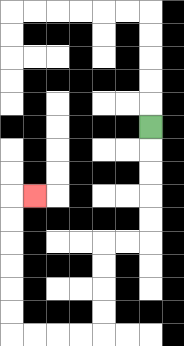{'start': '[6, 5]', 'end': '[1, 8]', 'path_directions': 'D,D,D,D,D,L,L,D,D,D,D,L,L,L,L,U,U,U,U,U,U,R', 'path_coordinates': '[[6, 5], [6, 6], [6, 7], [6, 8], [6, 9], [6, 10], [5, 10], [4, 10], [4, 11], [4, 12], [4, 13], [4, 14], [3, 14], [2, 14], [1, 14], [0, 14], [0, 13], [0, 12], [0, 11], [0, 10], [0, 9], [0, 8], [1, 8]]'}